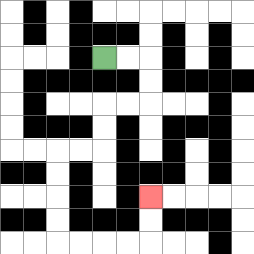{'start': '[4, 2]', 'end': '[6, 8]', 'path_directions': 'R,R,D,D,L,L,D,D,L,L,D,D,D,D,R,R,R,R,U,U', 'path_coordinates': '[[4, 2], [5, 2], [6, 2], [6, 3], [6, 4], [5, 4], [4, 4], [4, 5], [4, 6], [3, 6], [2, 6], [2, 7], [2, 8], [2, 9], [2, 10], [3, 10], [4, 10], [5, 10], [6, 10], [6, 9], [6, 8]]'}